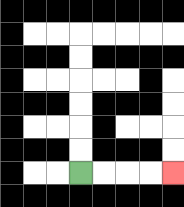{'start': '[3, 7]', 'end': '[7, 7]', 'path_directions': 'R,R,R,R', 'path_coordinates': '[[3, 7], [4, 7], [5, 7], [6, 7], [7, 7]]'}